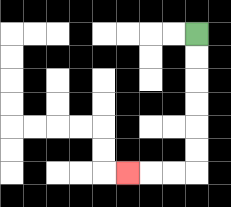{'start': '[8, 1]', 'end': '[5, 7]', 'path_directions': 'D,D,D,D,D,D,L,L,L', 'path_coordinates': '[[8, 1], [8, 2], [8, 3], [8, 4], [8, 5], [8, 6], [8, 7], [7, 7], [6, 7], [5, 7]]'}